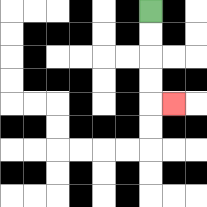{'start': '[6, 0]', 'end': '[7, 4]', 'path_directions': 'D,D,D,D,R', 'path_coordinates': '[[6, 0], [6, 1], [6, 2], [6, 3], [6, 4], [7, 4]]'}